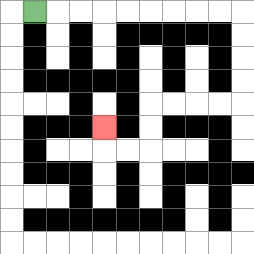{'start': '[1, 0]', 'end': '[4, 5]', 'path_directions': 'R,R,R,R,R,R,R,R,R,D,D,D,D,L,L,L,L,D,D,L,L,U', 'path_coordinates': '[[1, 0], [2, 0], [3, 0], [4, 0], [5, 0], [6, 0], [7, 0], [8, 0], [9, 0], [10, 0], [10, 1], [10, 2], [10, 3], [10, 4], [9, 4], [8, 4], [7, 4], [6, 4], [6, 5], [6, 6], [5, 6], [4, 6], [4, 5]]'}